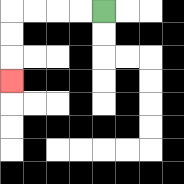{'start': '[4, 0]', 'end': '[0, 3]', 'path_directions': 'L,L,L,L,D,D,D', 'path_coordinates': '[[4, 0], [3, 0], [2, 0], [1, 0], [0, 0], [0, 1], [0, 2], [0, 3]]'}